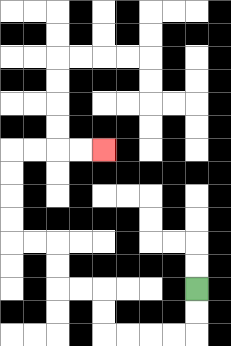{'start': '[8, 12]', 'end': '[4, 6]', 'path_directions': 'D,D,L,L,L,L,U,U,L,L,U,U,L,L,U,U,U,U,R,R,R,R', 'path_coordinates': '[[8, 12], [8, 13], [8, 14], [7, 14], [6, 14], [5, 14], [4, 14], [4, 13], [4, 12], [3, 12], [2, 12], [2, 11], [2, 10], [1, 10], [0, 10], [0, 9], [0, 8], [0, 7], [0, 6], [1, 6], [2, 6], [3, 6], [4, 6]]'}